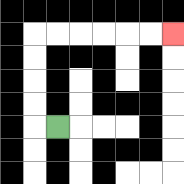{'start': '[2, 5]', 'end': '[7, 1]', 'path_directions': 'L,U,U,U,U,R,R,R,R,R,R', 'path_coordinates': '[[2, 5], [1, 5], [1, 4], [1, 3], [1, 2], [1, 1], [2, 1], [3, 1], [4, 1], [5, 1], [6, 1], [7, 1]]'}